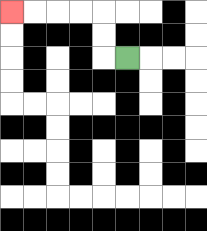{'start': '[5, 2]', 'end': '[0, 0]', 'path_directions': 'L,U,U,L,L,L,L', 'path_coordinates': '[[5, 2], [4, 2], [4, 1], [4, 0], [3, 0], [2, 0], [1, 0], [0, 0]]'}